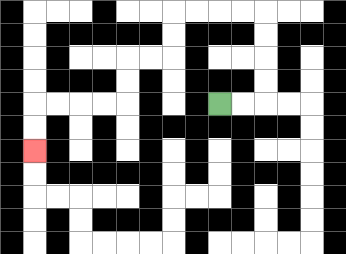{'start': '[9, 4]', 'end': '[1, 6]', 'path_directions': 'R,R,U,U,U,U,L,L,L,L,D,D,L,L,D,D,L,L,L,L,D,D', 'path_coordinates': '[[9, 4], [10, 4], [11, 4], [11, 3], [11, 2], [11, 1], [11, 0], [10, 0], [9, 0], [8, 0], [7, 0], [7, 1], [7, 2], [6, 2], [5, 2], [5, 3], [5, 4], [4, 4], [3, 4], [2, 4], [1, 4], [1, 5], [1, 6]]'}